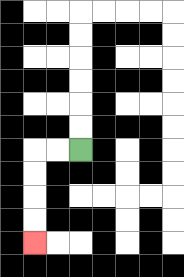{'start': '[3, 6]', 'end': '[1, 10]', 'path_directions': 'L,L,D,D,D,D', 'path_coordinates': '[[3, 6], [2, 6], [1, 6], [1, 7], [1, 8], [1, 9], [1, 10]]'}